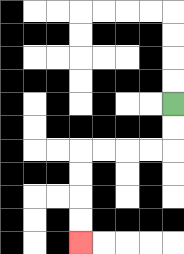{'start': '[7, 4]', 'end': '[3, 10]', 'path_directions': 'D,D,L,L,L,L,D,D,D,D', 'path_coordinates': '[[7, 4], [7, 5], [7, 6], [6, 6], [5, 6], [4, 6], [3, 6], [3, 7], [3, 8], [3, 9], [3, 10]]'}